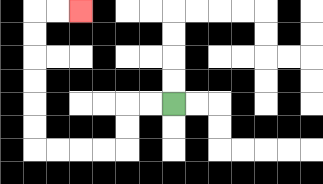{'start': '[7, 4]', 'end': '[3, 0]', 'path_directions': 'L,L,D,D,L,L,L,L,U,U,U,U,U,U,R,R', 'path_coordinates': '[[7, 4], [6, 4], [5, 4], [5, 5], [5, 6], [4, 6], [3, 6], [2, 6], [1, 6], [1, 5], [1, 4], [1, 3], [1, 2], [1, 1], [1, 0], [2, 0], [3, 0]]'}